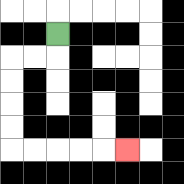{'start': '[2, 1]', 'end': '[5, 6]', 'path_directions': 'D,L,L,D,D,D,D,R,R,R,R,R', 'path_coordinates': '[[2, 1], [2, 2], [1, 2], [0, 2], [0, 3], [0, 4], [0, 5], [0, 6], [1, 6], [2, 6], [3, 6], [4, 6], [5, 6]]'}